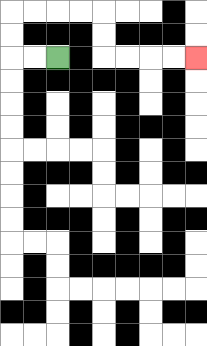{'start': '[2, 2]', 'end': '[8, 2]', 'path_directions': 'L,L,U,U,R,R,R,R,D,D,R,R,R,R', 'path_coordinates': '[[2, 2], [1, 2], [0, 2], [0, 1], [0, 0], [1, 0], [2, 0], [3, 0], [4, 0], [4, 1], [4, 2], [5, 2], [6, 2], [7, 2], [8, 2]]'}